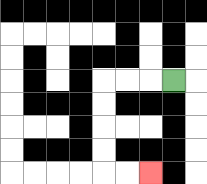{'start': '[7, 3]', 'end': '[6, 7]', 'path_directions': 'L,L,L,D,D,D,D,R,R', 'path_coordinates': '[[7, 3], [6, 3], [5, 3], [4, 3], [4, 4], [4, 5], [4, 6], [4, 7], [5, 7], [6, 7]]'}